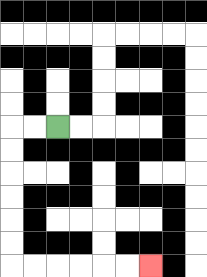{'start': '[2, 5]', 'end': '[6, 11]', 'path_directions': 'L,L,D,D,D,D,D,D,R,R,R,R,R,R', 'path_coordinates': '[[2, 5], [1, 5], [0, 5], [0, 6], [0, 7], [0, 8], [0, 9], [0, 10], [0, 11], [1, 11], [2, 11], [3, 11], [4, 11], [5, 11], [6, 11]]'}